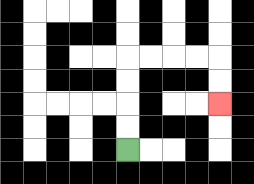{'start': '[5, 6]', 'end': '[9, 4]', 'path_directions': 'U,U,U,U,R,R,R,R,D,D', 'path_coordinates': '[[5, 6], [5, 5], [5, 4], [5, 3], [5, 2], [6, 2], [7, 2], [8, 2], [9, 2], [9, 3], [9, 4]]'}